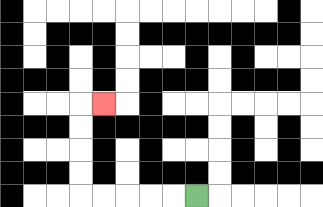{'start': '[8, 8]', 'end': '[4, 4]', 'path_directions': 'L,L,L,L,L,U,U,U,U,R', 'path_coordinates': '[[8, 8], [7, 8], [6, 8], [5, 8], [4, 8], [3, 8], [3, 7], [3, 6], [3, 5], [3, 4], [4, 4]]'}